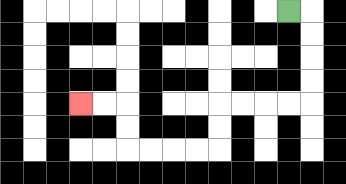{'start': '[12, 0]', 'end': '[3, 4]', 'path_directions': 'R,D,D,D,D,L,L,L,L,D,D,L,L,L,L,U,U,L,L', 'path_coordinates': '[[12, 0], [13, 0], [13, 1], [13, 2], [13, 3], [13, 4], [12, 4], [11, 4], [10, 4], [9, 4], [9, 5], [9, 6], [8, 6], [7, 6], [6, 6], [5, 6], [5, 5], [5, 4], [4, 4], [3, 4]]'}